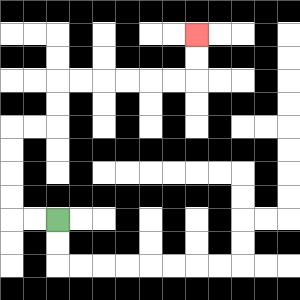{'start': '[2, 9]', 'end': '[8, 1]', 'path_directions': 'L,L,U,U,U,U,R,R,U,U,R,R,R,R,R,R,U,U', 'path_coordinates': '[[2, 9], [1, 9], [0, 9], [0, 8], [0, 7], [0, 6], [0, 5], [1, 5], [2, 5], [2, 4], [2, 3], [3, 3], [4, 3], [5, 3], [6, 3], [7, 3], [8, 3], [8, 2], [8, 1]]'}